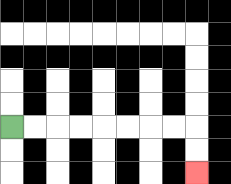{'start': '[0, 5]', 'end': '[8, 7]', 'path_directions': 'R,R,R,R,R,R,R,R,D,D', 'path_coordinates': '[[0, 5], [1, 5], [2, 5], [3, 5], [4, 5], [5, 5], [6, 5], [7, 5], [8, 5], [8, 6], [8, 7]]'}